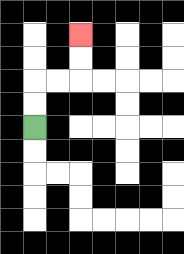{'start': '[1, 5]', 'end': '[3, 1]', 'path_directions': 'U,U,R,R,U,U', 'path_coordinates': '[[1, 5], [1, 4], [1, 3], [2, 3], [3, 3], [3, 2], [3, 1]]'}